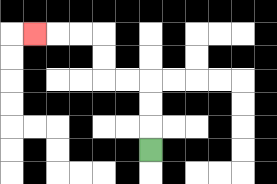{'start': '[6, 6]', 'end': '[1, 1]', 'path_directions': 'U,U,U,L,L,U,U,L,L,L', 'path_coordinates': '[[6, 6], [6, 5], [6, 4], [6, 3], [5, 3], [4, 3], [4, 2], [4, 1], [3, 1], [2, 1], [1, 1]]'}